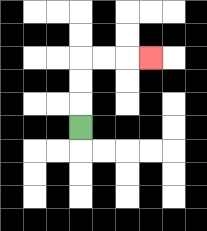{'start': '[3, 5]', 'end': '[6, 2]', 'path_directions': 'U,U,U,R,R,R', 'path_coordinates': '[[3, 5], [3, 4], [3, 3], [3, 2], [4, 2], [5, 2], [6, 2]]'}